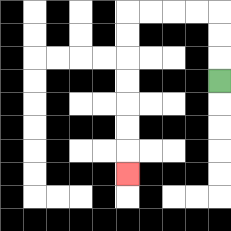{'start': '[9, 3]', 'end': '[5, 7]', 'path_directions': 'U,U,U,L,L,L,L,D,D,D,D,D,D,D', 'path_coordinates': '[[9, 3], [9, 2], [9, 1], [9, 0], [8, 0], [7, 0], [6, 0], [5, 0], [5, 1], [5, 2], [5, 3], [5, 4], [5, 5], [5, 6], [5, 7]]'}